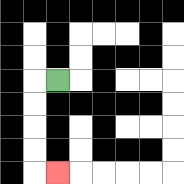{'start': '[2, 3]', 'end': '[2, 7]', 'path_directions': 'L,D,D,D,D,R', 'path_coordinates': '[[2, 3], [1, 3], [1, 4], [1, 5], [1, 6], [1, 7], [2, 7]]'}